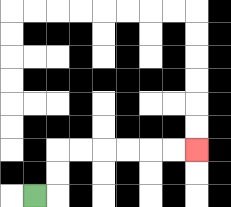{'start': '[1, 8]', 'end': '[8, 6]', 'path_directions': 'R,U,U,R,R,R,R,R,R', 'path_coordinates': '[[1, 8], [2, 8], [2, 7], [2, 6], [3, 6], [4, 6], [5, 6], [6, 6], [7, 6], [8, 6]]'}